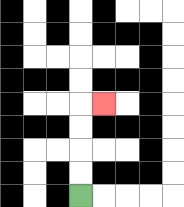{'start': '[3, 8]', 'end': '[4, 4]', 'path_directions': 'U,U,U,U,R', 'path_coordinates': '[[3, 8], [3, 7], [3, 6], [3, 5], [3, 4], [4, 4]]'}